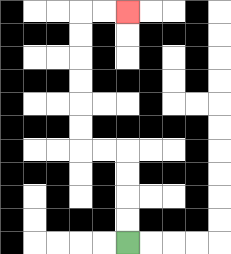{'start': '[5, 10]', 'end': '[5, 0]', 'path_directions': 'U,U,U,U,L,L,U,U,U,U,U,U,R,R', 'path_coordinates': '[[5, 10], [5, 9], [5, 8], [5, 7], [5, 6], [4, 6], [3, 6], [3, 5], [3, 4], [3, 3], [3, 2], [3, 1], [3, 0], [4, 0], [5, 0]]'}